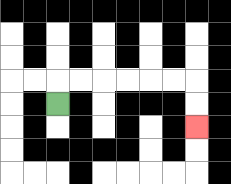{'start': '[2, 4]', 'end': '[8, 5]', 'path_directions': 'U,R,R,R,R,R,R,D,D', 'path_coordinates': '[[2, 4], [2, 3], [3, 3], [4, 3], [5, 3], [6, 3], [7, 3], [8, 3], [8, 4], [8, 5]]'}